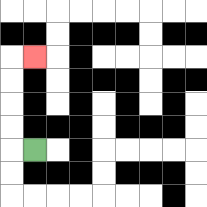{'start': '[1, 6]', 'end': '[1, 2]', 'path_directions': 'L,U,U,U,U,R', 'path_coordinates': '[[1, 6], [0, 6], [0, 5], [0, 4], [0, 3], [0, 2], [1, 2]]'}